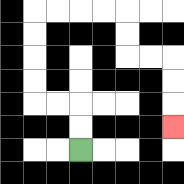{'start': '[3, 6]', 'end': '[7, 5]', 'path_directions': 'U,U,L,L,U,U,U,U,R,R,R,R,D,D,R,R,D,D,D', 'path_coordinates': '[[3, 6], [3, 5], [3, 4], [2, 4], [1, 4], [1, 3], [1, 2], [1, 1], [1, 0], [2, 0], [3, 0], [4, 0], [5, 0], [5, 1], [5, 2], [6, 2], [7, 2], [7, 3], [7, 4], [7, 5]]'}